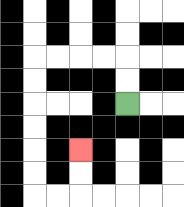{'start': '[5, 4]', 'end': '[3, 6]', 'path_directions': 'U,U,L,L,L,L,D,D,D,D,D,D,R,R,U,U', 'path_coordinates': '[[5, 4], [5, 3], [5, 2], [4, 2], [3, 2], [2, 2], [1, 2], [1, 3], [1, 4], [1, 5], [1, 6], [1, 7], [1, 8], [2, 8], [3, 8], [3, 7], [3, 6]]'}